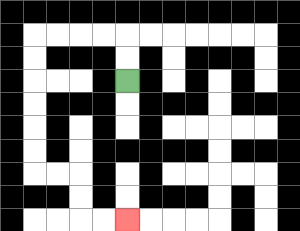{'start': '[5, 3]', 'end': '[5, 9]', 'path_directions': 'U,U,L,L,L,L,D,D,D,D,D,D,R,R,D,D,R,R', 'path_coordinates': '[[5, 3], [5, 2], [5, 1], [4, 1], [3, 1], [2, 1], [1, 1], [1, 2], [1, 3], [1, 4], [1, 5], [1, 6], [1, 7], [2, 7], [3, 7], [3, 8], [3, 9], [4, 9], [5, 9]]'}